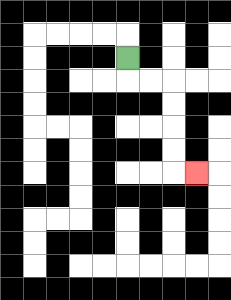{'start': '[5, 2]', 'end': '[8, 7]', 'path_directions': 'D,R,R,D,D,D,D,R', 'path_coordinates': '[[5, 2], [5, 3], [6, 3], [7, 3], [7, 4], [7, 5], [7, 6], [7, 7], [8, 7]]'}